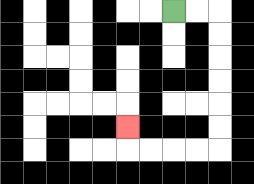{'start': '[7, 0]', 'end': '[5, 5]', 'path_directions': 'R,R,D,D,D,D,D,D,L,L,L,L,U', 'path_coordinates': '[[7, 0], [8, 0], [9, 0], [9, 1], [9, 2], [9, 3], [9, 4], [9, 5], [9, 6], [8, 6], [7, 6], [6, 6], [5, 6], [5, 5]]'}